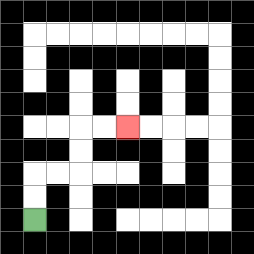{'start': '[1, 9]', 'end': '[5, 5]', 'path_directions': 'U,U,R,R,U,U,R,R', 'path_coordinates': '[[1, 9], [1, 8], [1, 7], [2, 7], [3, 7], [3, 6], [3, 5], [4, 5], [5, 5]]'}